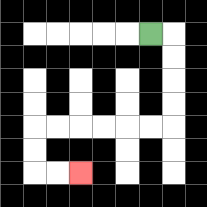{'start': '[6, 1]', 'end': '[3, 7]', 'path_directions': 'R,D,D,D,D,L,L,L,L,L,L,D,D,R,R', 'path_coordinates': '[[6, 1], [7, 1], [7, 2], [7, 3], [7, 4], [7, 5], [6, 5], [5, 5], [4, 5], [3, 5], [2, 5], [1, 5], [1, 6], [1, 7], [2, 7], [3, 7]]'}